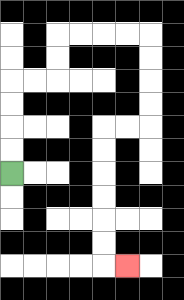{'start': '[0, 7]', 'end': '[5, 11]', 'path_directions': 'U,U,U,U,R,R,U,U,R,R,R,R,D,D,D,D,L,L,D,D,D,D,D,D,R', 'path_coordinates': '[[0, 7], [0, 6], [0, 5], [0, 4], [0, 3], [1, 3], [2, 3], [2, 2], [2, 1], [3, 1], [4, 1], [5, 1], [6, 1], [6, 2], [6, 3], [6, 4], [6, 5], [5, 5], [4, 5], [4, 6], [4, 7], [4, 8], [4, 9], [4, 10], [4, 11], [5, 11]]'}